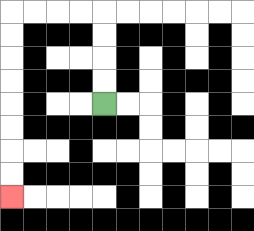{'start': '[4, 4]', 'end': '[0, 8]', 'path_directions': 'U,U,U,U,L,L,L,L,D,D,D,D,D,D,D,D', 'path_coordinates': '[[4, 4], [4, 3], [4, 2], [4, 1], [4, 0], [3, 0], [2, 0], [1, 0], [0, 0], [0, 1], [0, 2], [0, 3], [0, 4], [0, 5], [0, 6], [0, 7], [0, 8]]'}